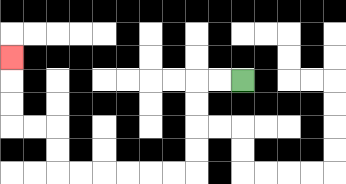{'start': '[10, 3]', 'end': '[0, 2]', 'path_directions': 'L,L,D,D,D,D,L,L,L,L,L,L,U,U,L,L,U,U,U', 'path_coordinates': '[[10, 3], [9, 3], [8, 3], [8, 4], [8, 5], [8, 6], [8, 7], [7, 7], [6, 7], [5, 7], [4, 7], [3, 7], [2, 7], [2, 6], [2, 5], [1, 5], [0, 5], [0, 4], [0, 3], [0, 2]]'}